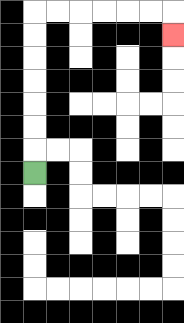{'start': '[1, 7]', 'end': '[7, 1]', 'path_directions': 'U,U,U,U,U,U,U,R,R,R,R,R,R,D', 'path_coordinates': '[[1, 7], [1, 6], [1, 5], [1, 4], [1, 3], [1, 2], [1, 1], [1, 0], [2, 0], [3, 0], [4, 0], [5, 0], [6, 0], [7, 0], [7, 1]]'}